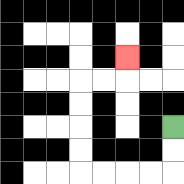{'start': '[7, 5]', 'end': '[5, 2]', 'path_directions': 'D,D,L,L,L,L,U,U,U,U,R,R,U', 'path_coordinates': '[[7, 5], [7, 6], [7, 7], [6, 7], [5, 7], [4, 7], [3, 7], [3, 6], [3, 5], [3, 4], [3, 3], [4, 3], [5, 3], [5, 2]]'}